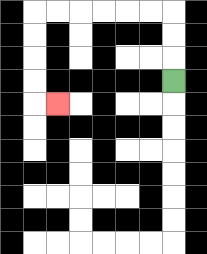{'start': '[7, 3]', 'end': '[2, 4]', 'path_directions': 'U,U,U,L,L,L,L,L,L,D,D,D,D,R', 'path_coordinates': '[[7, 3], [7, 2], [7, 1], [7, 0], [6, 0], [5, 0], [4, 0], [3, 0], [2, 0], [1, 0], [1, 1], [1, 2], [1, 3], [1, 4], [2, 4]]'}